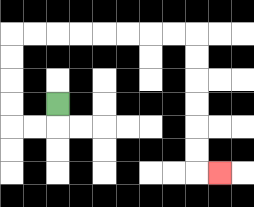{'start': '[2, 4]', 'end': '[9, 7]', 'path_directions': 'D,L,L,U,U,U,U,R,R,R,R,R,R,R,R,D,D,D,D,D,D,R', 'path_coordinates': '[[2, 4], [2, 5], [1, 5], [0, 5], [0, 4], [0, 3], [0, 2], [0, 1], [1, 1], [2, 1], [3, 1], [4, 1], [5, 1], [6, 1], [7, 1], [8, 1], [8, 2], [8, 3], [8, 4], [8, 5], [8, 6], [8, 7], [9, 7]]'}